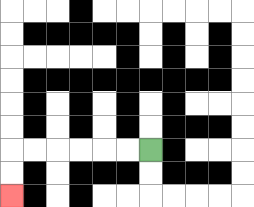{'start': '[6, 6]', 'end': '[0, 8]', 'path_directions': 'L,L,L,L,L,L,D,D', 'path_coordinates': '[[6, 6], [5, 6], [4, 6], [3, 6], [2, 6], [1, 6], [0, 6], [0, 7], [0, 8]]'}